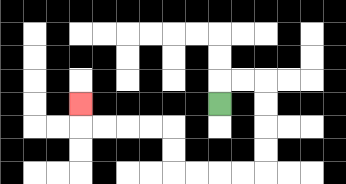{'start': '[9, 4]', 'end': '[3, 4]', 'path_directions': 'U,R,R,D,D,D,D,L,L,L,L,U,U,L,L,L,L,U', 'path_coordinates': '[[9, 4], [9, 3], [10, 3], [11, 3], [11, 4], [11, 5], [11, 6], [11, 7], [10, 7], [9, 7], [8, 7], [7, 7], [7, 6], [7, 5], [6, 5], [5, 5], [4, 5], [3, 5], [3, 4]]'}